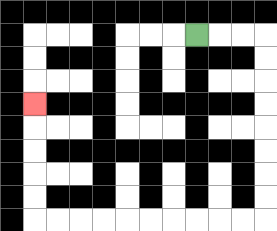{'start': '[8, 1]', 'end': '[1, 4]', 'path_directions': 'R,R,R,D,D,D,D,D,D,D,D,L,L,L,L,L,L,L,L,L,L,U,U,U,U,U', 'path_coordinates': '[[8, 1], [9, 1], [10, 1], [11, 1], [11, 2], [11, 3], [11, 4], [11, 5], [11, 6], [11, 7], [11, 8], [11, 9], [10, 9], [9, 9], [8, 9], [7, 9], [6, 9], [5, 9], [4, 9], [3, 9], [2, 9], [1, 9], [1, 8], [1, 7], [1, 6], [1, 5], [1, 4]]'}